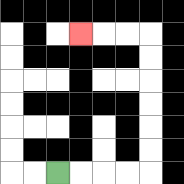{'start': '[2, 7]', 'end': '[3, 1]', 'path_directions': 'R,R,R,R,U,U,U,U,U,U,L,L,L', 'path_coordinates': '[[2, 7], [3, 7], [4, 7], [5, 7], [6, 7], [6, 6], [6, 5], [6, 4], [6, 3], [6, 2], [6, 1], [5, 1], [4, 1], [3, 1]]'}